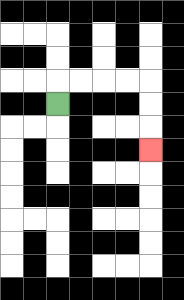{'start': '[2, 4]', 'end': '[6, 6]', 'path_directions': 'U,R,R,R,R,D,D,D', 'path_coordinates': '[[2, 4], [2, 3], [3, 3], [4, 3], [5, 3], [6, 3], [6, 4], [6, 5], [6, 6]]'}